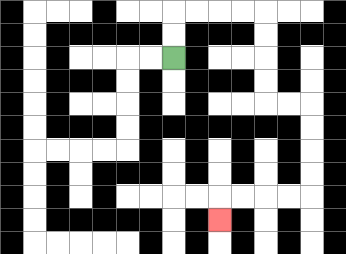{'start': '[7, 2]', 'end': '[9, 9]', 'path_directions': 'U,U,R,R,R,R,D,D,D,D,R,R,D,D,D,D,L,L,L,L,D', 'path_coordinates': '[[7, 2], [7, 1], [7, 0], [8, 0], [9, 0], [10, 0], [11, 0], [11, 1], [11, 2], [11, 3], [11, 4], [12, 4], [13, 4], [13, 5], [13, 6], [13, 7], [13, 8], [12, 8], [11, 8], [10, 8], [9, 8], [9, 9]]'}